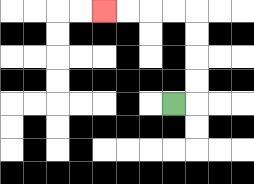{'start': '[7, 4]', 'end': '[4, 0]', 'path_directions': 'R,U,U,U,U,L,L,L,L', 'path_coordinates': '[[7, 4], [8, 4], [8, 3], [8, 2], [8, 1], [8, 0], [7, 0], [6, 0], [5, 0], [4, 0]]'}